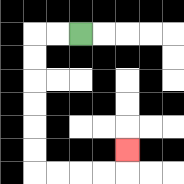{'start': '[3, 1]', 'end': '[5, 6]', 'path_directions': 'L,L,D,D,D,D,D,D,R,R,R,R,U', 'path_coordinates': '[[3, 1], [2, 1], [1, 1], [1, 2], [1, 3], [1, 4], [1, 5], [1, 6], [1, 7], [2, 7], [3, 7], [4, 7], [5, 7], [5, 6]]'}